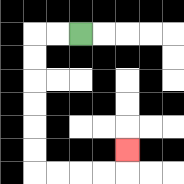{'start': '[3, 1]', 'end': '[5, 6]', 'path_directions': 'L,L,D,D,D,D,D,D,R,R,R,R,U', 'path_coordinates': '[[3, 1], [2, 1], [1, 1], [1, 2], [1, 3], [1, 4], [1, 5], [1, 6], [1, 7], [2, 7], [3, 7], [4, 7], [5, 7], [5, 6]]'}